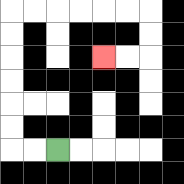{'start': '[2, 6]', 'end': '[4, 2]', 'path_directions': 'L,L,U,U,U,U,U,U,R,R,R,R,R,R,D,D,L,L', 'path_coordinates': '[[2, 6], [1, 6], [0, 6], [0, 5], [0, 4], [0, 3], [0, 2], [0, 1], [0, 0], [1, 0], [2, 0], [3, 0], [4, 0], [5, 0], [6, 0], [6, 1], [6, 2], [5, 2], [4, 2]]'}